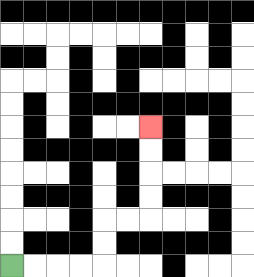{'start': '[0, 11]', 'end': '[6, 5]', 'path_directions': 'R,R,R,R,U,U,R,R,U,U,U,U', 'path_coordinates': '[[0, 11], [1, 11], [2, 11], [3, 11], [4, 11], [4, 10], [4, 9], [5, 9], [6, 9], [6, 8], [6, 7], [6, 6], [6, 5]]'}